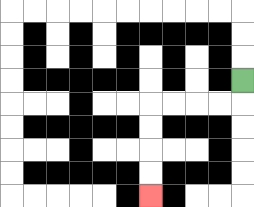{'start': '[10, 3]', 'end': '[6, 8]', 'path_directions': 'D,L,L,L,L,D,D,D,D', 'path_coordinates': '[[10, 3], [10, 4], [9, 4], [8, 4], [7, 4], [6, 4], [6, 5], [6, 6], [6, 7], [6, 8]]'}